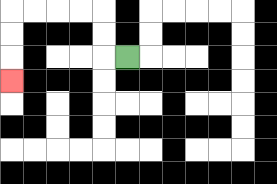{'start': '[5, 2]', 'end': '[0, 3]', 'path_directions': 'L,U,U,L,L,L,L,D,D,D', 'path_coordinates': '[[5, 2], [4, 2], [4, 1], [4, 0], [3, 0], [2, 0], [1, 0], [0, 0], [0, 1], [0, 2], [0, 3]]'}